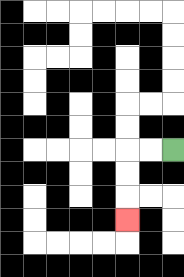{'start': '[7, 6]', 'end': '[5, 9]', 'path_directions': 'L,L,D,D,D', 'path_coordinates': '[[7, 6], [6, 6], [5, 6], [5, 7], [5, 8], [5, 9]]'}